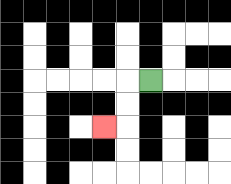{'start': '[6, 3]', 'end': '[4, 5]', 'path_directions': 'L,D,D,L', 'path_coordinates': '[[6, 3], [5, 3], [5, 4], [5, 5], [4, 5]]'}